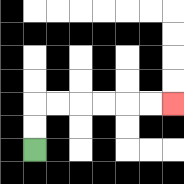{'start': '[1, 6]', 'end': '[7, 4]', 'path_directions': 'U,U,R,R,R,R,R,R', 'path_coordinates': '[[1, 6], [1, 5], [1, 4], [2, 4], [3, 4], [4, 4], [5, 4], [6, 4], [7, 4]]'}